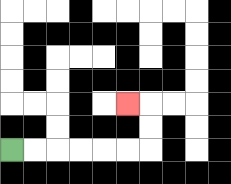{'start': '[0, 6]', 'end': '[5, 4]', 'path_directions': 'R,R,R,R,R,R,U,U,L', 'path_coordinates': '[[0, 6], [1, 6], [2, 6], [3, 6], [4, 6], [5, 6], [6, 6], [6, 5], [6, 4], [5, 4]]'}